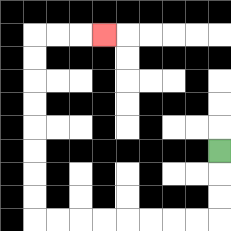{'start': '[9, 6]', 'end': '[4, 1]', 'path_directions': 'D,D,D,L,L,L,L,L,L,L,L,U,U,U,U,U,U,U,U,R,R,R', 'path_coordinates': '[[9, 6], [9, 7], [9, 8], [9, 9], [8, 9], [7, 9], [6, 9], [5, 9], [4, 9], [3, 9], [2, 9], [1, 9], [1, 8], [1, 7], [1, 6], [1, 5], [1, 4], [1, 3], [1, 2], [1, 1], [2, 1], [3, 1], [4, 1]]'}